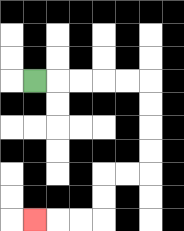{'start': '[1, 3]', 'end': '[1, 9]', 'path_directions': 'R,R,R,R,R,D,D,D,D,L,L,D,D,L,L,L', 'path_coordinates': '[[1, 3], [2, 3], [3, 3], [4, 3], [5, 3], [6, 3], [6, 4], [6, 5], [6, 6], [6, 7], [5, 7], [4, 7], [4, 8], [4, 9], [3, 9], [2, 9], [1, 9]]'}